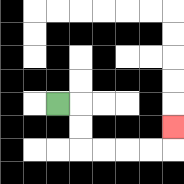{'start': '[2, 4]', 'end': '[7, 5]', 'path_directions': 'R,D,D,R,R,R,R,U', 'path_coordinates': '[[2, 4], [3, 4], [3, 5], [3, 6], [4, 6], [5, 6], [6, 6], [7, 6], [7, 5]]'}